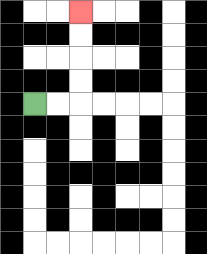{'start': '[1, 4]', 'end': '[3, 0]', 'path_directions': 'R,R,U,U,U,U', 'path_coordinates': '[[1, 4], [2, 4], [3, 4], [3, 3], [3, 2], [3, 1], [3, 0]]'}